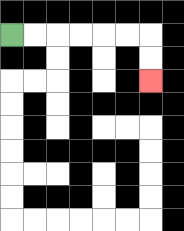{'start': '[0, 1]', 'end': '[6, 3]', 'path_directions': 'R,R,R,R,R,R,D,D', 'path_coordinates': '[[0, 1], [1, 1], [2, 1], [3, 1], [4, 1], [5, 1], [6, 1], [6, 2], [6, 3]]'}